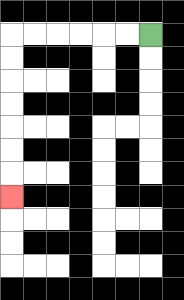{'start': '[6, 1]', 'end': '[0, 8]', 'path_directions': 'L,L,L,L,L,L,D,D,D,D,D,D,D', 'path_coordinates': '[[6, 1], [5, 1], [4, 1], [3, 1], [2, 1], [1, 1], [0, 1], [0, 2], [0, 3], [0, 4], [0, 5], [0, 6], [0, 7], [0, 8]]'}